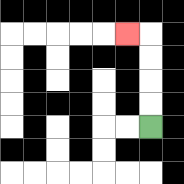{'start': '[6, 5]', 'end': '[5, 1]', 'path_directions': 'U,U,U,U,L', 'path_coordinates': '[[6, 5], [6, 4], [6, 3], [6, 2], [6, 1], [5, 1]]'}